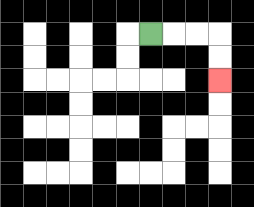{'start': '[6, 1]', 'end': '[9, 3]', 'path_directions': 'R,R,R,D,D', 'path_coordinates': '[[6, 1], [7, 1], [8, 1], [9, 1], [9, 2], [9, 3]]'}